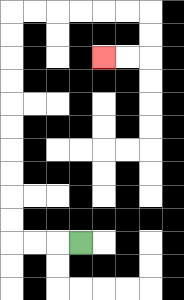{'start': '[3, 10]', 'end': '[4, 2]', 'path_directions': 'L,L,L,U,U,U,U,U,U,U,U,U,U,R,R,R,R,R,R,D,D,L,L', 'path_coordinates': '[[3, 10], [2, 10], [1, 10], [0, 10], [0, 9], [0, 8], [0, 7], [0, 6], [0, 5], [0, 4], [0, 3], [0, 2], [0, 1], [0, 0], [1, 0], [2, 0], [3, 0], [4, 0], [5, 0], [6, 0], [6, 1], [6, 2], [5, 2], [4, 2]]'}